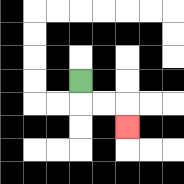{'start': '[3, 3]', 'end': '[5, 5]', 'path_directions': 'D,R,R,D', 'path_coordinates': '[[3, 3], [3, 4], [4, 4], [5, 4], [5, 5]]'}